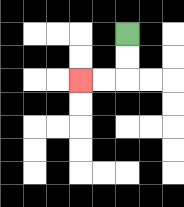{'start': '[5, 1]', 'end': '[3, 3]', 'path_directions': 'D,D,L,L', 'path_coordinates': '[[5, 1], [5, 2], [5, 3], [4, 3], [3, 3]]'}